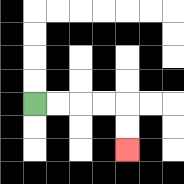{'start': '[1, 4]', 'end': '[5, 6]', 'path_directions': 'R,R,R,R,D,D', 'path_coordinates': '[[1, 4], [2, 4], [3, 4], [4, 4], [5, 4], [5, 5], [5, 6]]'}